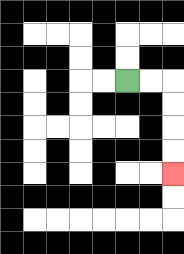{'start': '[5, 3]', 'end': '[7, 7]', 'path_directions': 'R,R,D,D,D,D', 'path_coordinates': '[[5, 3], [6, 3], [7, 3], [7, 4], [7, 5], [7, 6], [7, 7]]'}